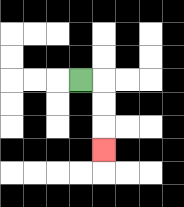{'start': '[3, 3]', 'end': '[4, 6]', 'path_directions': 'R,D,D,D', 'path_coordinates': '[[3, 3], [4, 3], [4, 4], [4, 5], [4, 6]]'}